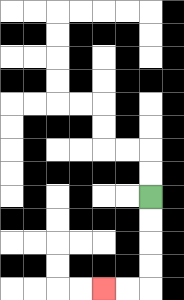{'start': '[6, 8]', 'end': '[4, 12]', 'path_directions': 'D,D,D,D,L,L', 'path_coordinates': '[[6, 8], [6, 9], [6, 10], [6, 11], [6, 12], [5, 12], [4, 12]]'}